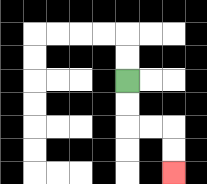{'start': '[5, 3]', 'end': '[7, 7]', 'path_directions': 'D,D,R,R,D,D', 'path_coordinates': '[[5, 3], [5, 4], [5, 5], [6, 5], [7, 5], [7, 6], [7, 7]]'}